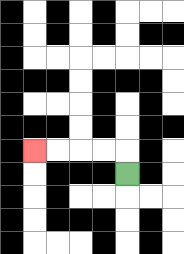{'start': '[5, 7]', 'end': '[1, 6]', 'path_directions': 'U,L,L,L,L', 'path_coordinates': '[[5, 7], [5, 6], [4, 6], [3, 6], [2, 6], [1, 6]]'}